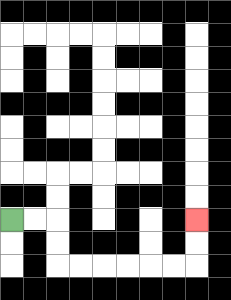{'start': '[0, 9]', 'end': '[8, 9]', 'path_directions': 'R,R,D,D,R,R,R,R,R,R,U,U', 'path_coordinates': '[[0, 9], [1, 9], [2, 9], [2, 10], [2, 11], [3, 11], [4, 11], [5, 11], [6, 11], [7, 11], [8, 11], [8, 10], [8, 9]]'}